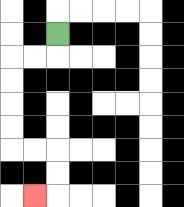{'start': '[2, 1]', 'end': '[1, 8]', 'path_directions': 'D,L,L,D,D,D,D,R,R,D,D,L', 'path_coordinates': '[[2, 1], [2, 2], [1, 2], [0, 2], [0, 3], [0, 4], [0, 5], [0, 6], [1, 6], [2, 6], [2, 7], [2, 8], [1, 8]]'}